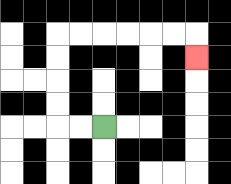{'start': '[4, 5]', 'end': '[8, 2]', 'path_directions': 'L,L,U,U,U,U,R,R,R,R,R,R,D', 'path_coordinates': '[[4, 5], [3, 5], [2, 5], [2, 4], [2, 3], [2, 2], [2, 1], [3, 1], [4, 1], [5, 1], [6, 1], [7, 1], [8, 1], [8, 2]]'}